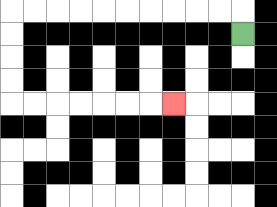{'start': '[10, 1]', 'end': '[7, 4]', 'path_directions': 'U,L,L,L,L,L,L,L,L,L,L,D,D,D,D,R,R,R,R,R,R,R', 'path_coordinates': '[[10, 1], [10, 0], [9, 0], [8, 0], [7, 0], [6, 0], [5, 0], [4, 0], [3, 0], [2, 0], [1, 0], [0, 0], [0, 1], [0, 2], [0, 3], [0, 4], [1, 4], [2, 4], [3, 4], [4, 4], [5, 4], [6, 4], [7, 4]]'}